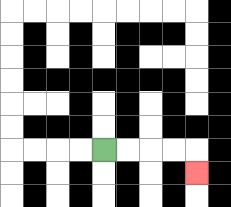{'start': '[4, 6]', 'end': '[8, 7]', 'path_directions': 'R,R,R,R,D', 'path_coordinates': '[[4, 6], [5, 6], [6, 6], [7, 6], [8, 6], [8, 7]]'}